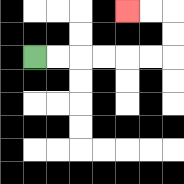{'start': '[1, 2]', 'end': '[5, 0]', 'path_directions': 'R,R,R,R,R,R,U,U,L,L', 'path_coordinates': '[[1, 2], [2, 2], [3, 2], [4, 2], [5, 2], [6, 2], [7, 2], [7, 1], [7, 0], [6, 0], [5, 0]]'}